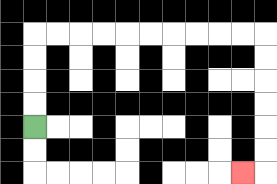{'start': '[1, 5]', 'end': '[10, 7]', 'path_directions': 'U,U,U,U,R,R,R,R,R,R,R,R,R,R,D,D,D,D,D,D,L', 'path_coordinates': '[[1, 5], [1, 4], [1, 3], [1, 2], [1, 1], [2, 1], [3, 1], [4, 1], [5, 1], [6, 1], [7, 1], [8, 1], [9, 1], [10, 1], [11, 1], [11, 2], [11, 3], [11, 4], [11, 5], [11, 6], [11, 7], [10, 7]]'}